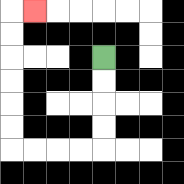{'start': '[4, 2]', 'end': '[1, 0]', 'path_directions': 'D,D,D,D,L,L,L,L,U,U,U,U,U,U,R', 'path_coordinates': '[[4, 2], [4, 3], [4, 4], [4, 5], [4, 6], [3, 6], [2, 6], [1, 6], [0, 6], [0, 5], [0, 4], [0, 3], [0, 2], [0, 1], [0, 0], [1, 0]]'}